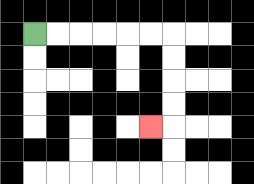{'start': '[1, 1]', 'end': '[6, 5]', 'path_directions': 'R,R,R,R,R,R,D,D,D,D,L', 'path_coordinates': '[[1, 1], [2, 1], [3, 1], [4, 1], [5, 1], [6, 1], [7, 1], [7, 2], [7, 3], [7, 4], [7, 5], [6, 5]]'}